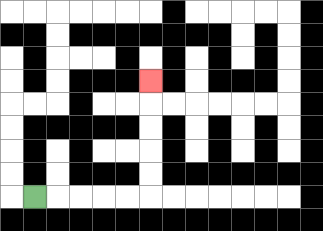{'start': '[1, 8]', 'end': '[6, 3]', 'path_directions': 'R,R,R,R,R,U,U,U,U,U', 'path_coordinates': '[[1, 8], [2, 8], [3, 8], [4, 8], [5, 8], [6, 8], [6, 7], [6, 6], [6, 5], [6, 4], [6, 3]]'}